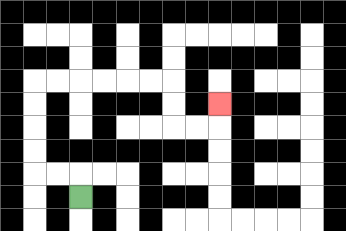{'start': '[3, 8]', 'end': '[9, 4]', 'path_directions': 'U,L,L,U,U,U,U,R,R,R,R,R,R,D,D,R,R,U', 'path_coordinates': '[[3, 8], [3, 7], [2, 7], [1, 7], [1, 6], [1, 5], [1, 4], [1, 3], [2, 3], [3, 3], [4, 3], [5, 3], [6, 3], [7, 3], [7, 4], [7, 5], [8, 5], [9, 5], [9, 4]]'}